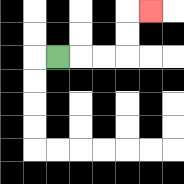{'start': '[2, 2]', 'end': '[6, 0]', 'path_directions': 'R,R,R,U,U,R', 'path_coordinates': '[[2, 2], [3, 2], [4, 2], [5, 2], [5, 1], [5, 0], [6, 0]]'}